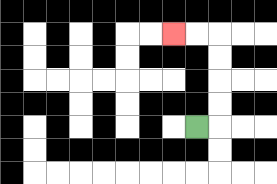{'start': '[8, 5]', 'end': '[7, 1]', 'path_directions': 'R,U,U,U,U,L,L', 'path_coordinates': '[[8, 5], [9, 5], [9, 4], [9, 3], [9, 2], [9, 1], [8, 1], [7, 1]]'}